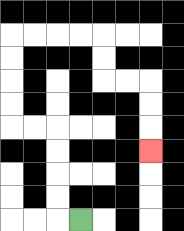{'start': '[3, 9]', 'end': '[6, 6]', 'path_directions': 'L,U,U,U,U,L,L,U,U,U,U,R,R,R,R,D,D,R,R,D,D,D', 'path_coordinates': '[[3, 9], [2, 9], [2, 8], [2, 7], [2, 6], [2, 5], [1, 5], [0, 5], [0, 4], [0, 3], [0, 2], [0, 1], [1, 1], [2, 1], [3, 1], [4, 1], [4, 2], [4, 3], [5, 3], [6, 3], [6, 4], [6, 5], [6, 6]]'}